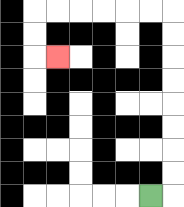{'start': '[6, 8]', 'end': '[2, 2]', 'path_directions': 'R,U,U,U,U,U,U,U,U,L,L,L,L,L,L,D,D,R', 'path_coordinates': '[[6, 8], [7, 8], [7, 7], [7, 6], [7, 5], [7, 4], [7, 3], [7, 2], [7, 1], [7, 0], [6, 0], [5, 0], [4, 0], [3, 0], [2, 0], [1, 0], [1, 1], [1, 2], [2, 2]]'}